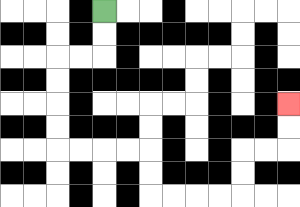{'start': '[4, 0]', 'end': '[12, 4]', 'path_directions': 'D,D,L,L,D,D,D,D,R,R,R,R,D,D,R,R,R,R,U,U,R,R,U,U', 'path_coordinates': '[[4, 0], [4, 1], [4, 2], [3, 2], [2, 2], [2, 3], [2, 4], [2, 5], [2, 6], [3, 6], [4, 6], [5, 6], [6, 6], [6, 7], [6, 8], [7, 8], [8, 8], [9, 8], [10, 8], [10, 7], [10, 6], [11, 6], [12, 6], [12, 5], [12, 4]]'}